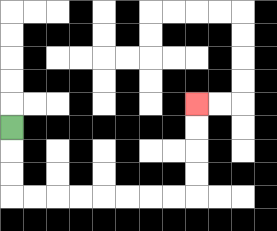{'start': '[0, 5]', 'end': '[8, 4]', 'path_directions': 'D,D,D,R,R,R,R,R,R,R,R,U,U,U,U', 'path_coordinates': '[[0, 5], [0, 6], [0, 7], [0, 8], [1, 8], [2, 8], [3, 8], [4, 8], [5, 8], [6, 8], [7, 8], [8, 8], [8, 7], [8, 6], [8, 5], [8, 4]]'}